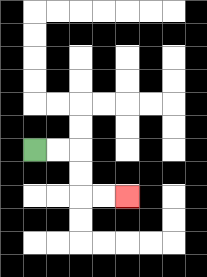{'start': '[1, 6]', 'end': '[5, 8]', 'path_directions': 'R,R,D,D,R,R', 'path_coordinates': '[[1, 6], [2, 6], [3, 6], [3, 7], [3, 8], [4, 8], [5, 8]]'}